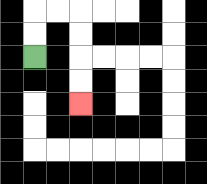{'start': '[1, 2]', 'end': '[3, 4]', 'path_directions': 'U,U,R,R,D,D,D,D', 'path_coordinates': '[[1, 2], [1, 1], [1, 0], [2, 0], [3, 0], [3, 1], [3, 2], [3, 3], [3, 4]]'}